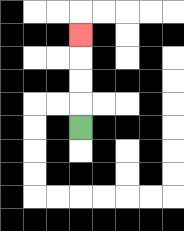{'start': '[3, 5]', 'end': '[3, 1]', 'path_directions': 'U,U,U,U', 'path_coordinates': '[[3, 5], [3, 4], [3, 3], [3, 2], [3, 1]]'}